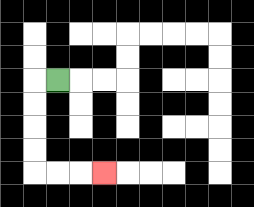{'start': '[2, 3]', 'end': '[4, 7]', 'path_directions': 'L,D,D,D,D,R,R,R', 'path_coordinates': '[[2, 3], [1, 3], [1, 4], [1, 5], [1, 6], [1, 7], [2, 7], [3, 7], [4, 7]]'}